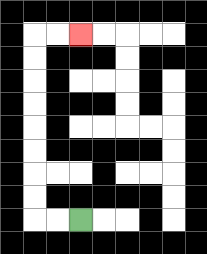{'start': '[3, 9]', 'end': '[3, 1]', 'path_directions': 'L,L,U,U,U,U,U,U,U,U,R,R', 'path_coordinates': '[[3, 9], [2, 9], [1, 9], [1, 8], [1, 7], [1, 6], [1, 5], [1, 4], [1, 3], [1, 2], [1, 1], [2, 1], [3, 1]]'}